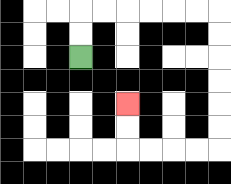{'start': '[3, 2]', 'end': '[5, 4]', 'path_directions': 'U,U,R,R,R,R,R,R,D,D,D,D,D,D,L,L,L,L,U,U', 'path_coordinates': '[[3, 2], [3, 1], [3, 0], [4, 0], [5, 0], [6, 0], [7, 0], [8, 0], [9, 0], [9, 1], [9, 2], [9, 3], [9, 4], [9, 5], [9, 6], [8, 6], [7, 6], [6, 6], [5, 6], [5, 5], [5, 4]]'}